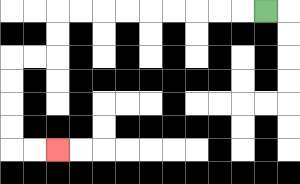{'start': '[11, 0]', 'end': '[2, 6]', 'path_directions': 'L,L,L,L,L,L,L,L,L,D,D,L,L,D,D,D,D,R,R', 'path_coordinates': '[[11, 0], [10, 0], [9, 0], [8, 0], [7, 0], [6, 0], [5, 0], [4, 0], [3, 0], [2, 0], [2, 1], [2, 2], [1, 2], [0, 2], [0, 3], [0, 4], [0, 5], [0, 6], [1, 6], [2, 6]]'}